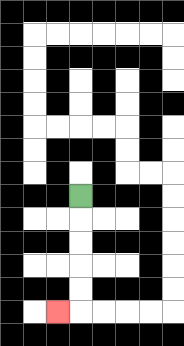{'start': '[3, 8]', 'end': '[2, 13]', 'path_directions': 'D,D,D,D,D,L', 'path_coordinates': '[[3, 8], [3, 9], [3, 10], [3, 11], [3, 12], [3, 13], [2, 13]]'}